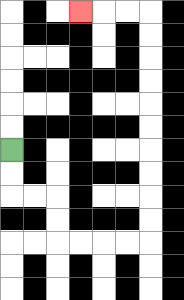{'start': '[0, 6]', 'end': '[3, 0]', 'path_directions': 'D,D,R,R,D,D,R,R,R,R,U,U,U,U,U,U,U,U,U,U,L,L,L', 'path_coordinates': '[[0, 6], [0, 7], [0, 8], [1, 8], [2, 8], [2, 9], [2, 10], [3, 10], [4, 10], [5, 10], [6, 10], [6, 9], [6, 8], [6, 7], [6, 6], [6, 5], [6, 4], [6, 3], [6, 2], [6, 1], [6, 0], [5, 0], [4, 0], [3, 0]]'}